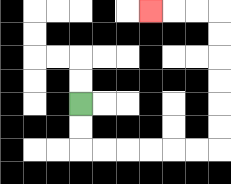{'start': '[3, 4]', 'end': '[6, 0]', 'path_directions': 'D,D,R,R,R,R,R,R,U,U,U,U,U,U,L,L,L', 'path_coordinates': '[[3, 4], [3, 5], [3, 6], [4, 6], [5, 6], [6, 6], [7, 6], [8, 6], [9, 6], [9, 5], [9, 4], [9, 3], [9, 2], [9, 1], [9, 0], [8, 0], [7, 0], [6, 0]]'}